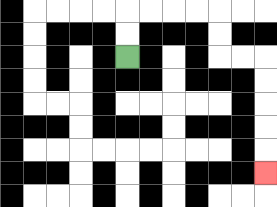{'start': '[5, 2]', 'end': '[11, 7]', 'path_directions': 'U,U,R,R,R,R,D,D,R,R,D,D,D,D,D', 'path_coordinates': '[[5, 2], [5, 1], [5, 0], [6, 0], [7, 0], [8, 0], [9, 0], [9, 1], [9, 2], [10, 2], [11, 2], [11, 3], [11, 4], [11, 5], [11, 6], [11, 7]]'}